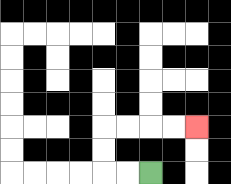{'start': '[6, 7]', 'end': '[8, 5]', 'path_directions': 'L,L,U,U,R,R,R,R', 'path_coordinates': '[[6, 7], [5, 7], [4, 7], [4, 6], [4, 5], [5, 5], [6, 5], [7, 5], [8, 5]]'}